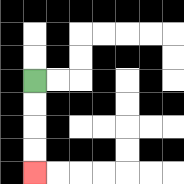{'start': '[1, 3]', 'end': '[1, 7]', 'path_directions': 'D,D,D,D', 'path_coordinates': '[[1, 3], [1, 4], [1, 5], [1, 6], [1, 7]]'}